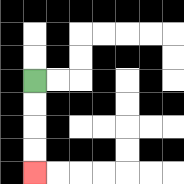{'start': '[1, 3]', 'end': '[1, 7]', 'path_directions': 'D,D,D,D', 'path_coordinates': '[[1, 3], [1, 4], [1, 5], [1, 6], [1, 7]]'}